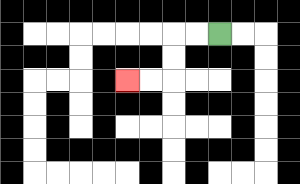{'start': '[9, 1]', 'end': '[5, 3]', 'path_directions': 'L,L,D,D,L,L', 'path_coordinates': '[[9, 1], [8, 1], [7, 1], [7, 2], [7, 3], [6, 3], [5, 3]]'}